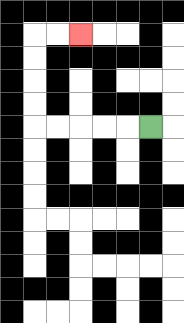{'start': '[6, 5]', 'end': '[3, 1]', 'path_directions': 'L,L,L,L,L,U,U,U,U,R,R', 'path_coordinates': '[[6, 5], [5, 5], [4, 5], [3, 5], [2, 5], [1, 5], [1, 4], [1, 3], [1, 2], [1, 1], [2, 1], [3, 1]]'}